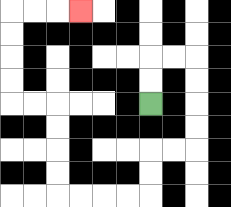{'start': '[6, 4]', 'end': '[3, 0]', 'path_directions': 'U,U,R,R,D,D,D,D,L,L,D,D,L,L,L,L,U,U,U,U,L,L,U,U,U,U,R,R,R', 'path_coordinates': '[[6, 4], [6, 3], [6, 2], [7, 2], [8, 2], [8, 3], [8, 4], [8, 5], [8, 6], [7, 6], [6, 6], [6, 7], [6, 8], [5, 8], [4, 8], [3, 8], [2, 8], [2, 7], [2, 6], [2, 5], [2, 4], [1, 4], [0, 4], [0, 3], [0, 2], [0, 1], [0, 0], [1, 0], [2, 0], [3, 0]]'}